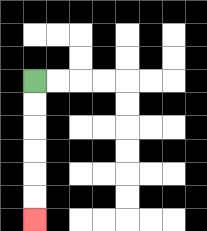{'start': '[1, 3]', 'end': '[1, 9]', 'path_directions': 'D,D,D,D,D,D', 'path_coordinates': '[[1, 3], [1, 4], [1, 5], [1, 6], [1, 7], [1, 8], [1, 9]]'}